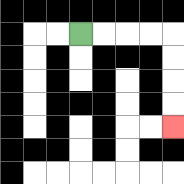{'start': '[3, 1]', 'end': '[7, 5]', 'path_directions': 'R,R,R,R,D,D,D,D', 'path_coordinates': '[[3, 1], [4, 1], [5, 1], [6, 1], [7, 1], [7, 2], [7, 3], [7, 4], [7, 5]]'}